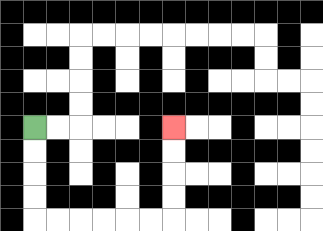{'start': '[1, 5]', 'end': '[7, 5]', 'path_directions': 'D,D,D,D,R,R,R,R,R,R,U,U,U,U', 'path_coordinates': '[[1, 5], [1, 6], [1, 7], [1, 8], [1, 9], [2, 9], [3, 9], [4, 9], [5, 9], [6, 9], [7, 9], [7, 8], [7, 7], [7, 6], [7, 5]]'}